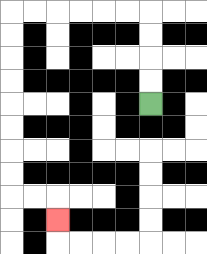{'start': '[6, 4]', 'end': '[2, 9]', 'path_directions': 'U,U,U,U,L,L,L,L,L,L,D,D,D,D,D,D,D,D,R,R,D', 'path_coordinates': '[[6, 4], [6, 3], [6, 2], [6, 1], [6, 0], [5, 0], [4, 0], [3, 0], [2, 0], [1, 0], [0, 0], [0, 1], [0, 2], [0, 3], [0, 4], [0, 5], [0, 6], [0, 7], [0, 8], [1, 8], [2, 8], [2, 9]]'}